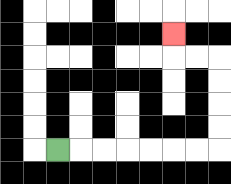{'start': '[2, 6]', 'end': '[7, 1]', 'path_directions': 'R,R,R,R,R,R,R,U,U,U,U,L,L,U', 'path_coordinates': '[[2, 6], [3, 6], [4, 6], [5, 6], [6, 6], [7, 6], [8, 6], [9, 6], [9, 5], [9, 4], [9, 3], [9, 2], [8, 2], [7, 2], [7, 1]]'}